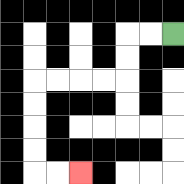{'start': '[7, 1]', 'end': '[3, 7]', 'path_directions': 'L,L,D,D,L,L,L,L,D,D,D,D,R,R', 'path_coordinates': '[[7, 1], [6, 1], [5, 1], [5, 2], [5, 3], [4, 3], [3, 3], [2, 3], [1, 3], [1, 4], [1, 5], [1, 6], [1, 7], [2, 7], [3, 7]]'}